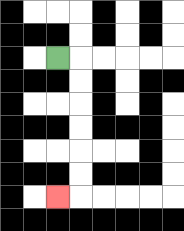{'start': '[2, 2]', 'end': '[2, 8]', 'path_directions': 'R,D,D,D,D,D,D,L', 'path_coordinates': '[[2, 2], [3, 2], [3, 3], [3, 4], [3, 5], [3, 6], [3, 7], [3, 8], [2, 8]]'}